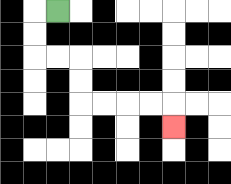{'start': '[2, 0]', 'end': '[7, 5]', 'path_directions': 'L,D,D,R,R,D,D,R,R,R,R,D', 'path_coordinates': '[[2, 0], [1, 0], [1, 1], [1, 2], [2, 2], [3, 2], [3, 3], [3, 4], [4, 4], [5, 4], [6, 4], [7, 4], [7, 5]]'}